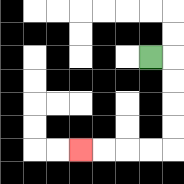{'start': '[6, 2]', 'end': '[3, 6]', 'path_directions': 'R,D,D,D,D,L,L,L,L', 'path_coordinates': '[[6, 2], [7, 2], [7, 3], [7, 4], [7, 5], [7, 6], [6, 6], [5, 6], [4, 6], [3, 6]]'}